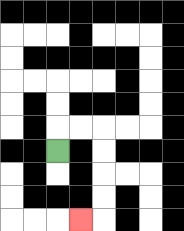{'start': '[2, 6]', 'end': '[3, 9]', 'path_directions': 'U,R,R,D,D,D,D,L', 'path_coordinates': '[[2, 6], [2, 5], [3, 5], [4, 5], [4, 6], [4, 7], [4, 8], [4, 9], [3, 9]]'}